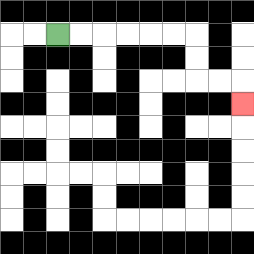{'start': '[2, 1]', 'end': '[10, 4]', 'path_directions': 'R,R,R,R,R,R,D,D,R,R,D', 'path_coordinates': '[[2, 1], [3, 1], [4, 1], [5, 1], [6, 1], [7, 1], [8, 1], [8, 2], [8, 3], [9, 3], [10, 3], [10, 4]]'}